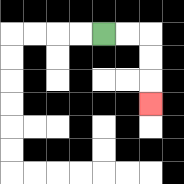{'start': '[4, 1]', 'end': '[6, 4]', 'path_directions': 'R,R,D,D,D', 'path_coordinates': '[[4, 1], [5, 1], [6, 1], [6, 2], [6, 3], [6, 4]]'}